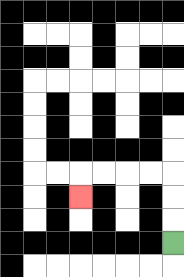{'start': '[7, 10]', 'end': '[3, 8]', 'path_directions': 'U,U,U,L,L,L,L,D', 'path_coordinates': '[[7, 10], [7, 9], [7, 8], [7, 7], [6, 7], [5, 7], [4, 7], [3, 7], [3, 8]]'}